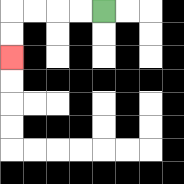{'start': '[4, 0]', 'end': '[0, 2]', 'path_directions': 'L,L,L,L,D,D', 'path_coordinates': '[[4, 0], [3, 0], [2, 0], [1, 0], [0, 0], [0, 1], [0, 2]]'}